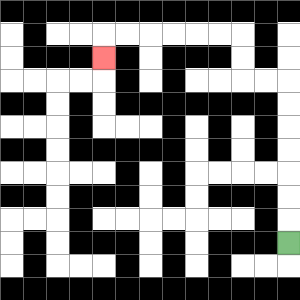{'start': '[12, 10]', 'end': '[4, 2]', 'path_directions': 'U,U,U,U,U,U,U,L,L,U,U,L,L,L,L,L,L,D', 'path_coordinates': '[[12, 10], [12, 9], [12, 8], [12, 7], [12, 6], [12, 5], [12, 4], [12, 3], [11, 3], [10, 3], [10, 2], [10, 1], [9, 1], [8, 1], [7, 1], [6, 1], [5, 1], [4, 1], [4, 2]]'}